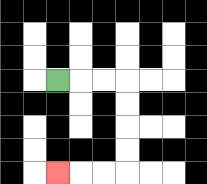{'start': '[2, 3]', 'end': '[2, 7]', 'path_directions': 'R,R,R,D,D,D,D,L,L,L', 'path_coordinates': '[[2, 3], [3, 3], [4, 3], [5, 3], [5, 4], [5, 5], [5, 6], [5, 7], [4, 7], [3, 7], [2, 7]]'}